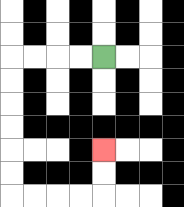{'start': '[4, 2]', 'end': '[4, 6]', 'path_directions': 'L,L,L,L,D,D,D,D,D,D,R,R,R,R,U,U', 'path_coordinates': '[[4, 2], [3, 2], [2, 2], [1, 2], [0, 2], [0, 3], [0, 4], [0, 5], [0, 6], [0, 7], [0, 8], [1, 8], [2, 8], [3, 8], [4, 8], [4, 7], [4, 6]]'}